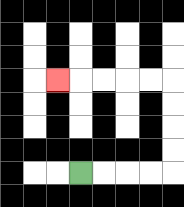{'start': '[3, 7]', 'end': '[2, 3]', 'path_directions': 'R,R,R,R,U,U,U,U,L,L,L,L,L', 'path_coordinates': '[[3, 7], [4, 7], [5, 7], [6, 7], [7, 7], [7, 6], [7, 5], [7, 4], [7, 3], [6, 3], [5, 3], [4, 3], [3, 3], [2, 3]]'}